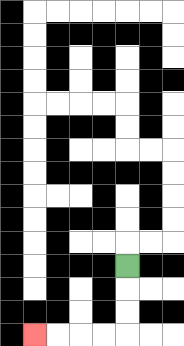{'start': '[5, 11]', 'end': '[1, 14]', 'path_directions': 'D,D,D,L,L,L,L', 'path_coordinates': '[[5, 11], [5, 12], [5, 13], [5, 14], [4, 14], [3, 14], [2, 14], [1, 14]]'}